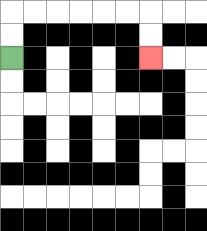{'start': '[0, 2]', 'end': '[6, 2]', 'path_directions': 'U,U,R,R,R,R,R,R,D,D', 'path_coordinates': '[[0, 2], [0, 1], [0, 0], [1, 0], [2, 0], [3, 0], [4, 0], [5, 0], [6, 0], [6, 1], [6, 2]]'}